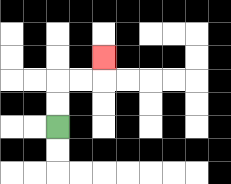{'start': '[2, 5]', 'end': '[4, 2]', 'path_directions': 'U,U,R,R,U', 'path_coordinates': '[[2, 5], [2, 4], [2, 3], [3, 3], [4, 3], [4, 2]]'}